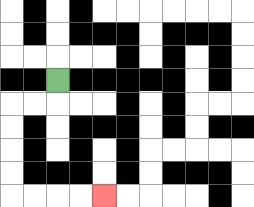{'start': '[2, 3]', 'end': '[4, 8]', 'path_directions': 'D,L,L,D,D,D,D,R,R,R,R', 'path_coordinates': '[[2, 3], [2, 4], [1, 4], [0, 4], [0, 5], [0, 6], [0, 7], [0, 8], [1, 8], [2, 8], [3, 8], [4, 8]]'}